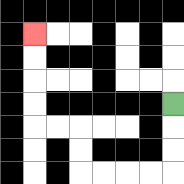{'start': '[7, 4]', 'end': '[1, 1]', 'path_directions': 'D,D,D,L,L,L,L,U,U,L,L,U,U,U,U', 'path_coordinates': '[[7, 4], [7, 5], [7, 6], [7, 7], [6, 7], [5, 7], [4, 7], [3, 7], [3, 6], [3, 5], [2, 5], [1, 5], [1, 4], [1, 3], [1, 2], [1, 1]]'}